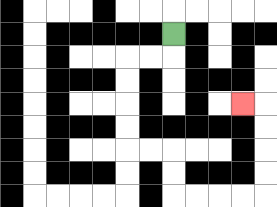{'start': '[7, 1]', 'end': '[10, 4]', 'path_directions': 'D,L,L,D,D,D,D,R,R,D,D,R,R,R,R,U,U,U,U,L', 'path_coordinates': '[[7, 1], [7, 2], [6, 2], [5, 2], [5, 3], [5, 4], [5, 5], [5, 6], [6, 6], [7, 6], [7, 7], [7, 8], [8, 8], [9, 8], [10, 8], [11, 8], [11, 7], [11, 6], [11, 5], [11, 4], [10, 4]]'}